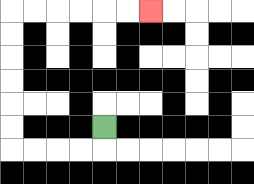{'start': '[4, 5]', 'end': '[6, 0]', 'path_directions': 'D,L,L,L,L,U,U,U,U,U,U,R,R,R,R,R,R', 'path_coordinates': '[[4, 5], [4, 6], [3, 6], [2, 6], [1, 6], [0, 6], [0, 5], [0, 4], [0, 3], [0, 2], [0, 1], [0, 0], [1, 0], [2, 0], [3, 0], [4, 0], [5, 0], [6, 0]]'}